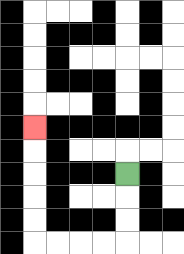{'start': '[5, 7]', 'end': '[1, 5]', 'path_directions': 'D,D,D,L,L,L,L,U,U,U,U,U', 'path_coordinates': '[[5, 7], [5, 8], [5, 9], [5, 10], [4, 10], [3, 10], [2, 10], [1, 10], [1, 9], [1, 8], [1, 7], [1, 6], [1, 5]]'}